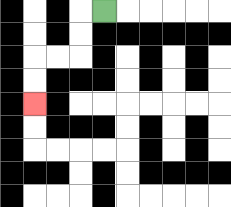{'start': '[4, 0]', 'end': '[1, 4]', 'path_directions': 'L,D,D,L,L,D,D', 'path_coordinates': '[[4, 0], [3, 0], [3, 1], [3, 2], [2, 2], [1, 2], [1, 3], [1, 4]]'}